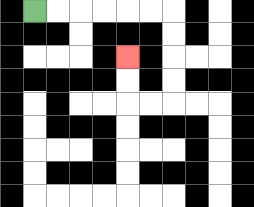{'start': '[1, 0]', 'end': '[5, 2]', 'path_directions': 'R,R,R,R,R,R,D,D,D,D,L,L,U,U', 'path_coordinates': '[[1, 0], [2, 0], [3, 0], [4, 0], [5, 0], [6, 0], [7, 0], [7, 1], [7, 2], [7, 3], [7, 4], [6, 4], [5, 4], [5, 3], [5, 2]]'}